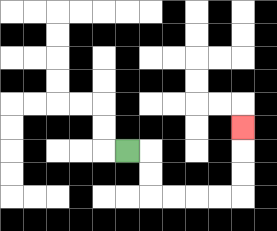{'start': '[5, 6]', 'end': '[10, 5]', 'path_directions': 'R,D,D,R,R,R,R,U,U,U', 'path_coordinates': '[[5, 6], [6, 6], [6, 7], [6, 8], [7, 8], [8, 8], [9, 8], [10, 8], [10, 7], [10, 6], [10, 5]]'}